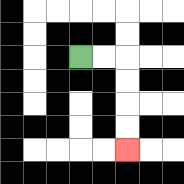{'start': '[3, 2]', 'end': '[5, 6]', 'path_directions': 'R,R,D,D,D,D', 'path_coordinates': '[[3, 2], [4, 2], [5, 2], [5, 3], [5, 4], [5, 5], [5, 6]]'}